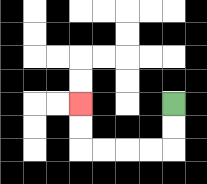{'start': '[7, 4]', 'end': '[3, 4]', 'path_directions': 'D,D,L,L,L,L,U,U', 'path_coordinates': '[[7, 4], [7, 5], [7, 6], [6, 6], [5, 6], [4, 6], [3, 6], [3, 5], [3, 4]]'}